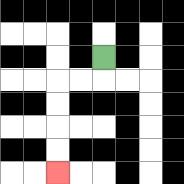{'start': '[4, 2]', 'end': '[2, 7]', 'path_directions': 'D,L,L,D,D,D,D', 'path_coordinates': '[[4, 2], [4, 3], [3, 3], [2, 3], [2, 4], [2, 5], [2, 6], [2, 7]]'}